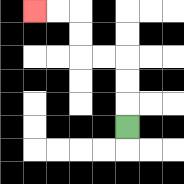{'start': '[5, 5]', 'end': '[1, 0]', 'path_directions': 'U,U,U,L,L,U,U,L,L', 'path_coordinates': '[[5, 5], [5, 4], [5, 3], [5, 2], [4, 2], [3, 2], [3, 1], [3, 0], [2, 0], [1, 0]]'}